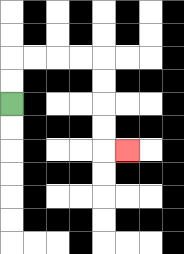{'start': '[0, 4]', 'end': '[5, 6]', 'path_directions': 'U,U,R,R,R,R,D,D,D,D,R', 'path_coordinates': '[[0, 4], [0, 3], [0, 2], [1, 2], [2, 2], [3, 2], [4, 2], [4, 3], [4, 4], [4, 5], [4, 6], [5, 6]]'}